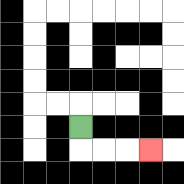{'start': '[3, 5]', 'end': '[6, 6]', 'path_directions': 'D,R,R,R', 'path_coordinates': '[[3, 5], [3, 6], [4, 6], [5, 6], [6, 6]]'}